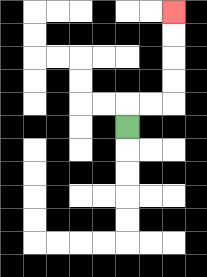{'start': '[5, 5]', 'end': '[7, 0]', 'path_directions': 'U,R,R,U,U,U,U', 'path_coordinates': '[[5, 5], [5, 4], [6, 4], [7, 4], [7, 3], [7, 2], [7, 1], [7, 0]]'}